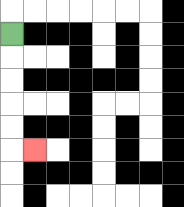{'start': '[0, 1]', 'end': '[1, 6]', 'path_directions': 'D,D,D,D,D,R', 'path_coordinates': '[[0, 1], [0, 2], [0, 3], [0, 4], [0, 5], [0, 6], [1, 6]]'}